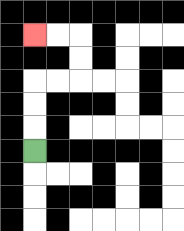{'start': '[1, 6]', 'end': '[1, 1]', 'path_directions': 'U,U,U,R,R,U,U,L,L', 'path_coordinates': '[[1, 6], [1, 5], [1, 4], [1, 3], [2, 3], [3, 3], [3, 2], [3, 1], [2, 1], [1, 1]]'}